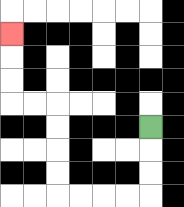{'start': '[6, 5]', 'end': '[0, 1]', 'path_directions': 'D,D,D,L,L,L,L,U,U,U,U,L,L,U,U,U', 'path_coordinates': '[[6, 5], [6, 6], [6, 7], [6, 8], [5, 8], [4, 8], [3, 8], [2, 8], [2, 7], [2, 6], [2, 5], [2, 4], [1, 4], [0, 4], [0, 3], [0, 2], [0, 1]]'}